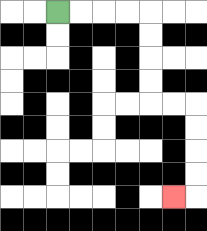{'start': '[2, 0]', 'end': '[7, 8]', 'path_directions': 'R,R,R,R,D,D,D,D,R,R,D,D,D,D,L', 'path_coordinates': '[[2, 0], [3, 0], [4, 0], [5, 0], [6, 0], [6, 1], [6, 2], [6, 3], [6, 4], [7, 4], [8, 4], [8, 5], [8, 6], [8, 7], [8, 8], [7, 8]]'}